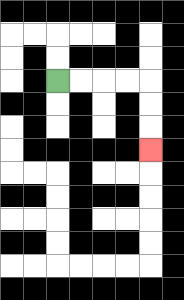{'start': '[2, 3]', 'end': '[6, 6]', 'path_directions': 'R,R,R,R,D,D,D', 'path_coordinates': '[[2, 3], [3, 3], [4, 3], [5, 3], [6, 3], [6, 4], [6, 5], [6, 6]]'}